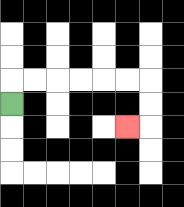{'start': '[0, 4]', 'end': '[5, 5]', 'path_directions': 'U,R,R,R,R,R,R,D,D,L', 'path_coordinates': '[[0, 4], [0, 3], [1, 3], [2, 3], [3, 3], [4, 3], [5, 3], [6, 3], [6, 4], [6, 5], [5, 5]]'}